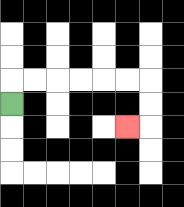{'start': '[0, 4]', 'end': '[5, 5]', 'path_directions': 'U,R,R,R,R,R,R,D,D,L', 'path_coordinates': '[[0, 4], [0, 3], [1, 3], [2, 3], [3, 3], [4, 3], [5, 3], [6, 3], [6, 4], [6, 5], [5, 5]]'}